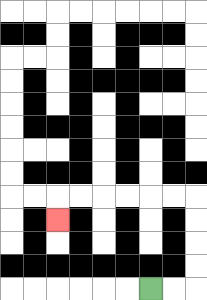{'start': '[6, 12]', 'end': '[2, 9]', 'path_directions': 'R,R,U,U,U,U,L,L,L,L,L,L,D', 'path_coordinates': '[[6, 12], [7, 12], [8, 12], [8, 11], [8, 10], [8, 9], [8, 8], [7, 8], [6, 8], [5, 8], [4, 8], [3, 8], [2, 8], [2, 9]]'}